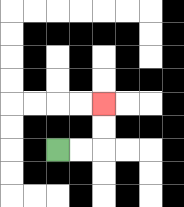{'start': '[2, 6]', 'end': '[4, 4]', 'path_directions': 'R,R,U,U', 'path_coordinates': '[[2, 6], [3, 6], [4, 6], [4, 5], [4, 4]]'}